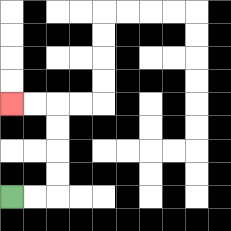{'start': '[0, 8]', 'end': '[0, 4]', 'path_directions': 'R,R,U,U,U,U,L,L', 'path_coordinates': '[[0, 8], [1, 8], [2, 8], [2, 7], [2, 6], [2, 5], [2, 4], [1, 4], [0, 4]]'}